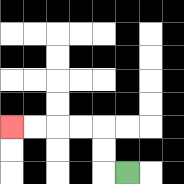{'start': '[5, 7]', 'end': '[0, 5]', 'path_directions': 'L,U,U,L,L,L,L', 'path_coordinates': '[[5, 7], [4, 7], [4, 6], [4, 5], [3, 5], [2, 5], [1, 5], [0, 5]]'}